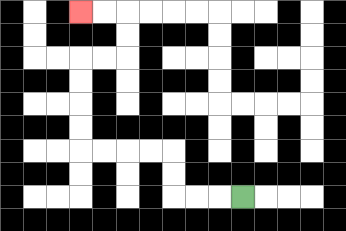{'start': '[10, 8]', 'end': '[3, 0]', 'path_directions': 'L,L,L,U,U,L,L,L,L,U,U,U,U,R,R,U,U,L,L', 'path_coordinates': '[[10, 8], [9, 8], [8, 8], [7, 8], [7, 7], [7, 6], [6, 6], [5, 6], [4, 6], [3, 6], [3, 5], [3, 4], [3, 3], [3, 2], [4, 2], [5, 2], [5, 1], [5, 0], [4, 0], [3, 0]]'}